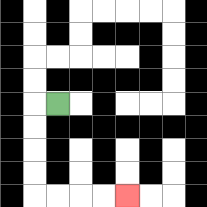{'start': '[2, 4]', 'end': '[5, 8]', 'path_directions': 'L,D,D,D,D,R,R,R,R', 'path_coordinates': '[[2, 4], [1, 4], [1, 5], [1, 6], [1, 7], [1, 8], [2, 8], [3, 8], [4, 8], [5, 8]]'}